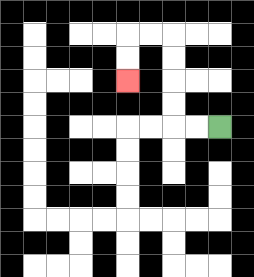{'start': '[9, 5]', 'end': '[5, 3]', 'path_directions': 'L,L,U,U,U,U,L,L,D,D', 'path_coordinates': '[[9, 5], [8, 5], [7, 5], [7, 4], [7, 3], [7, 2], [7, 1], [6, 1], [5, 1], [5, 2], [5, 3]]'}